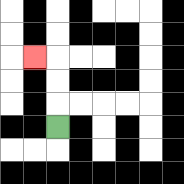{'start': '[2, 5]', 'end': '[1, 2]', 'path_directions': 'U,U,U,L', 'path_coordinates': '[[2, 5], [2, 4], [2, 3], [2, 2], [1, 2]]'}